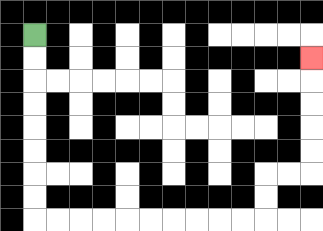{'start': '[1, 1]', 'end': '[13, 2]', 'path_directions': 'D,D,D,D,D,D,D,D,R,R,R,R,R,R,R,R,R,R,U,U,R,R,U,U,U,U,U', 'path_coordinates': '[[1, 1], [1, 2], [1, 3], [1, 4], [1, 5], [1, 6], [1, 7], [1, 8], [1, 9], [2, 9], [3, 9], [4, 9], [5, 9], [6, 9], [7, 9], [8, 9], [9, 9], [10, 9], [11, 9], [11, 8], [11, 7], [12, 7], [13, 7], [13, 6], [13, 5], [13, 4], [13, 3], [13, 2]]'}